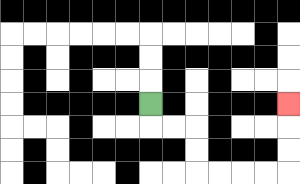{'start': '[6, 4]', 'end': '[12, 4]', 'path_directions': 'D,R,R,D,D,R,R,R,R,U,U,U', 'path_coordinates': '[[6, 4], [6, 5], [7, 5], [8, 5], [8, 6], [8, 7], [9, 7], [10, 7], [11, 7], [12, 7], [12, 6], [12, 5], [12, 4]]'}